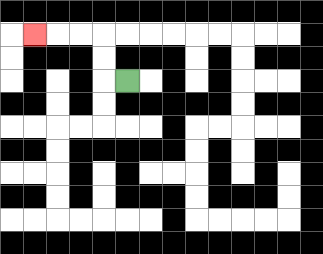{'start': '[5, 3]', 'end': '[1, 1]', 'path_directions': 'L,U,U,L,L,L', 'path_coordinates': '[[5, 3], [4, 3], [4, 2], [4, 1], [3, 1], [2, 1], [1, 1]]'}